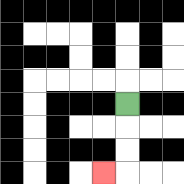{'start': '[5, 4]', 'end': '[4, 7]', 'path_directions': 'D,D,D,L', 'path_coordinates': '[[5, 4], [5, 5], [5, 6], [5, 7], [4, 7]]'}